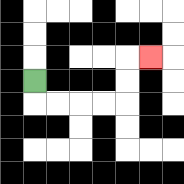{'start': '[1, 3]', 'end': '[6, 2]', 'path_directions': 'D,R,R,R,R,U,U,R', 'path_coordinates': '[[1, 3], [1, 4], [2, 4], [3, 4], [4, 4], [5, 4], [5, 3], [5, 2], [6, 2]]'}